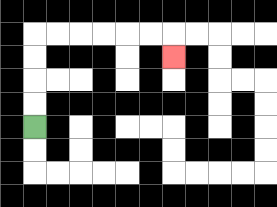{'start': '[1, 5]', 'end': '[7, 2]', 'path_directions': 'U,U,U,U,R,R,R,R,R,R,D', 'path_coordinates': '[[1, 5], [1, 4], [1, 3], [1, 2], [1, 1], [2, 1], [3, 1], [4, 1], [5, 1], [6, 1], [7, 1], [7, 2]]'}